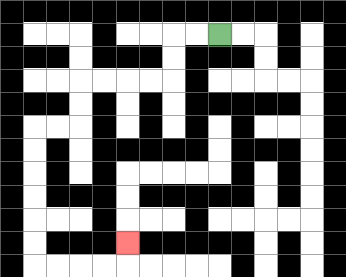{'start': '[9, 1]', 'end': '[5, 10]', 'path_directions': 'L,L,D,D,L,L,L,L,D,D,L,L,D,D,D,D,D,D,R,R,R,R,U', 'path_coordinates': '[[9, 1], [8, 1], [7, 1], [7, 2], [7, 3], [6, 3], [5, 3], [4, 3], [3, 3], [3, 4], [3, 5], [2, 5], [1, 5], [1, 6], [1, 7], [1, 8], [1, 9], [1, 10], [1, 11], [2, 11], [3, 11], [4, 11], [5, 11], [5, 10]]'}